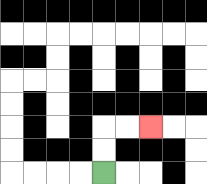{'start': '[4, 7]', 'end': '[6, 5]', 'path_directions': 'U,U,R,R', 'path_coordinates': '[[4, 7], [4, 6], [4, 5], [5, 5], [6, 5]]'}